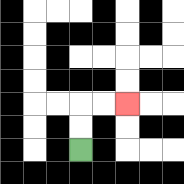{'start': '[3, 6]', 'end': '[5, 4]', 'path_directions': 'U,U,R,R', 'path_coordinates': '[[3, 6], [3, 5], [3, 4], [4, 4], [5, 4]]'}